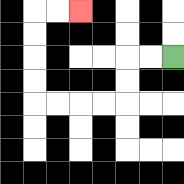{'start': '[7, 2]', 'end': '[3, 0]', 'path_directions': 'L,L,D,D,L,L,L,L,U,U,U,U,R,R', 'path_coordinates': '[[7, 2], [6, 2], [5, 2], [5, 3], [5, 4], [4, 4], [3, 4], [2, 4], [1, 4], [1, 3], [1, 2], [1, 1], [1, 0], [2, 0], [3, 0]]'}